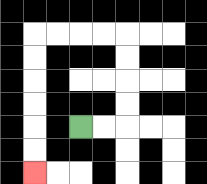{'start': '[3, 5]', 'end': '[1, 7]', 'path_directions': 'R,R,U,U,U,U,L,L,L,L,D,D,D,D,D,D', 'path_coordinates': '[[3, 5], [4, 5], [5, 5], [5, 4], [5, 3], [5, 2], [5, 1], [4, 1], [3, 1], [2, 1], [1, 1], [1, 2], [1, 3], [1, 4], [1, 5], [1, 6], [1, 7]]'}